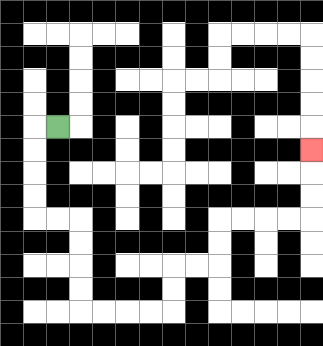{'start': '[2, 5]', 'end': '[13, 6]', 'path_directions': 'L,D,D,D,D,R,R,D,D,D,D,R,R,R,R,U,U,R,R,U,U,R,R,R,R,U,U,U', 'path_coordinates': '[[2, 5], [1, 5], [1, 6], [1, 7], [1, 8], [1, 9], [2, 9], [3, 9], [3, 10], [3, 11], [3, 12], [3, 13], [4, 13], [5, 13], [6, 13], [7, 13], [7, 12], [7, 11], [8, 11], [9, 11], [9, 10], [9, 9], [10, 9], [11, 9], [12, 9], [13, 9], [13, 8], [13, 7], [13, 6]]'}